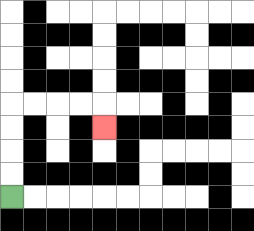{'start': '[0, 8]', 'end': '[4, 5]', 'path_directions': 'U,U,U,U,R,R,R,R,D', 'path_coordinates': '[[0, 8], [0, 7], [0, 6], [0, 5], [0, 4], [1, 4], [2, 4], [3, 4], [4, 4], [4, 5]]'}